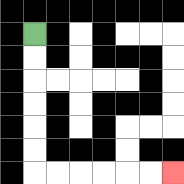{'start': '[1, 1]', 'end': '[7, 7]', 'path_directions': 'D,D,D,D,D,D,R,R,R,R,R,R', 'path_coordinates': '[[1, 1], [1, 2], [1, 3], [1, 4], [1, 5], [1, 6], [1, 7], [2, 7], [3, 7], [4, 7], [5, 7], [6, 7], [7, 7]]'}